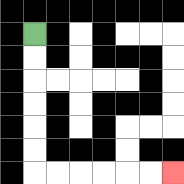{'start': '[1, 1]', 'end': '[7, 7]', 'path_directions': 'D,D,D,D,D,D,R,R,R,R,R,R', 'path_coordinates': '[[1, 1], [1, 2], [1, 3], [1, 4], [1, 5], [1, 6], [1, 7], [2, 7], [3, 7], [4, 7], [5, 7], [6, 7], [7, 7]]'}